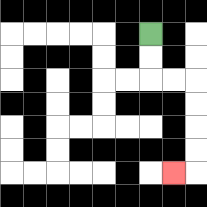{'start': '[6, 1]', 'end': '[7, 7]', 'path_directions': 'D,D,R,R,D,D,D,D,L', 'path_coordinates': '[[6, 1], [6, 2], [6, 3], [7, 3], [8, 3], [8, 4], [8, 5], [8, 6], [8, 7], [7, 7]]'}